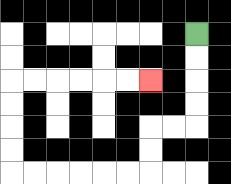{'start': '[8, 1]', 'end': '[6, 3]', 'path_directions': 'D,D,D,D,L,L,D,D,L,L,L,L,L,L,U,U,U,U,R,R,R,R,R,R', 'path_coordinates': '[[8, 1], [8, 2], [8, 3], [8, 4], [8, 5], [7, 5], [6, 5], [6, 6], [6, 7], [5, 7], [4, 7], [3, 7], [2, 7], [1, 7], [0, 7], [0, 6], [0, 5], [0, 4], [0, 3], [1, 3], [2, 3], [3, 3], [4, 3], [5, 3], [6, 3]]'}